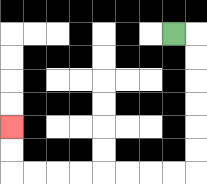{'start': '[7, 1]', 'end': '[0, 5]', 'path_directions': 'R,D,D,D,D,D,D,L,L,L,L,L,L,L,L,U,U', 'path_coordinates': '[[7, 1], [8, 1], [8, 2], [8, 3], [8, 4], [8, 5], [8, 6], [8, 7], [7, 7], [6, 7], [5, 7], [4, 7], [3, 7], [2, 7], [1, 7], [0, 7], [0, 6], [0, 5]]'}